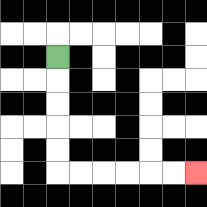{'start': '[2, 2]', 'end': '[8, 7]', 'path_directions': 'D,D,D,D,D,R,R,R,R,R,R', 'path_coordinates': '[[2, 2], [2, 3], [2, 4], [2, 5], [2, 6], [2, 7], [3, 7], [4, 7], [5, 7], [6, 7], [7, 7], [8, 7]]'}